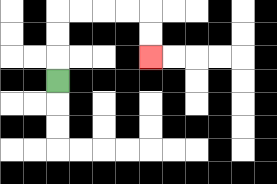{'start': '[2, 3]', 'end': '[6, 2]', 'path_directions': 'U,U,U,R,R,R,R,D,D', 'path_coordinates': '[[2, 3], [2, 2], [2, 1], [2, 0], [3, 0], [4, 0], [5, 0], [6, 0], [6, 1], [6, 2]]'}